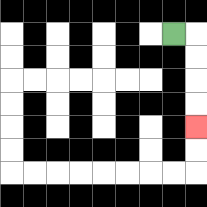{'start': '[7, 1]', 'end': '[8, 5]', 'path_directions': 'R,D,D,D,D', 'path_coordinates': '[[7, 1], [8, 1], [8, 2], [8, 3], [8, 4], [8, 5]]'}